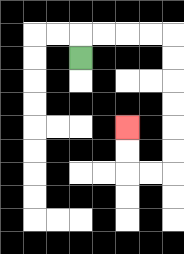{'start': '[3, 2]', 'end': '[5, 5]', 'path_directions': 'U,R,R,R,R,D,D,D,D,D,D,L,L,U,U', 'path_coordinates': '[[3, 2], [3, 1], [4, 1], [5, 1], [6, 1], [7, 1], [7, 2], [7, 3], [7, 4], [7, 5], [7, 6], [7, 7], [6, 7], [5, 7], [5, 6], [5, 5]]'}